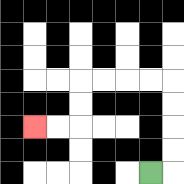{'start': '[6, 7]', 'end': '[1, 5]', 'path_directions': 'R,U,U,U,U,L,L,L,L,D,D,L,L', 'path_coordinates': '[[6, 7], [7, 7], [7, 6], [7, 5], [7, 4], [7, 3], [6, 3], [5, 3], [4, 3], [3, 3], [3, 4], [3, 5], [2, 5], [1, 5]]'}